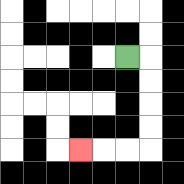{'start': '[5, 2]', 'end': '[3, 6]', 'path_directions': 'R,D,D,D,D,L,L,L', 'path_coordinates': '[[5, 2], [6, 2], [6, 3], [6, 4], [6, 5], [6, 6], [5, 6], [4, 6], [3, 6]]'}